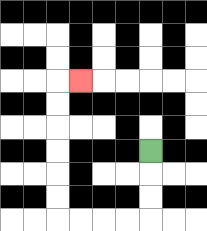{'start': '[6, 6]', 'end': '[3, 3]', 'path_directions': 'D,D,D,L,L,L,L,U,U,U,U,U,U,R', 'path_coordinates': '[[6, 6], [6, 7], [6, 8], [6, 9], [5, 9], [4, 9], [3, 9], [2, 9], [2, 8], [2, 7], [2, 6], [2, 5], [2, 4], [2, 3], [3, 3]]'}